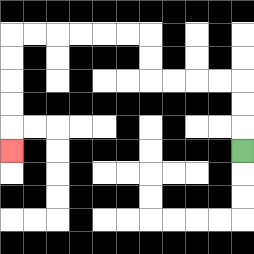{'start': '[10, 6]', 'end': '[0, 6]', 'path_directions': 'U,U,U,L,L,L,L,U,U,L,L,L,L,L,L,D,D,D,D,D', 'path_coordinates': '[[10, 6], [10, 5], [10, 4], [10, 3], [9, 3], [8, 3], [7, 3], [6, 3], [6, 2], [6, 1], [5, 1], [4, 1], [3, 1], [2, 1], [1, 1], [0, 1], [0, 2], [0, 3], [0, 4], [0, 5], [0, 6]]'}